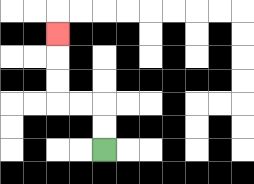{'start': '[4, 6]', 'end': '[2, 1]', 'path_directions': 'U,U,L,L,U,U,U', 'path_coordinates': '[[4, 6], [4, 5], [4, 4], [3, 4], [2, 4], [2, 3], [2, 2], [2, 1]]'}